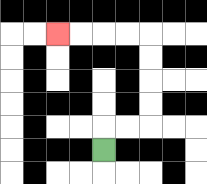{'start': '[4, 6]', 'end': '[2, 1]', 'path_directions': 'U,R,R,U,U,U,U,L,L,L,L', 'path_coordinates': '[[4, 6], [4, 5], [5, 5], [6, 5], [6, 4], [6, 3], [6, 2], [6, 1], [5, 1], [4, 1], [3, 1], [2, 1]]'}